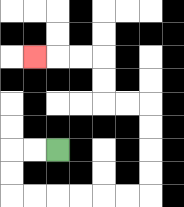{'start': '[2, 6]', 'end': '[1, 2]', 'path_directions': 'L,L,D,D,R,R,R,R,R,R,U,U,U,U,L,L,U,U,L,L,L', 'path_coordinates': '[[2, 6], [1, 6], [0, 6], [0, 7], [0, 8], [1, 8], [2, 8], [3, 8], [4, 8], [5, 8], [6, 8], [6, 7], [6, 6], [6, 5], [6, 4], [5, 4], [4, 4], [4, 3], [4, 2], [3, 2], [2, 2], [1, 2]]'}